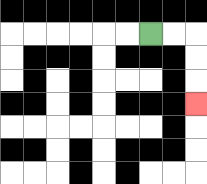{'start': '[6, 1]', 'end': '[8, 4]', 'path_directions': 'R,R,D,D,D', 'path_coordinates': '[[6, 1], [7, 1], [8, 1], [8, 2], [8, 3], [8, 4]]'}